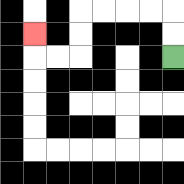{'start': '[7, 2]', 'end': '[1, 1]', 'path_directions': 'U,U,L,L,L,L,D,D,L,L,U', 'path_coordinates': '[[7, 2], [7, 1], [7, 0], [6, 0], [5, 0], [4, 0], [3, 0], [3, 1], [3, 2], [2, 2], [1, 2], [1, 1]]'}